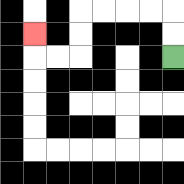{'start': '[7, 2]', 'end': '[1, 1]', 'path_directions': 'U,U,L,L,L,L,D,D,L,L,U', 'path_coordinates': '[[7, 2], [7, 1], [7, 0], [6, 0], [5, 0], [4, 0], [3, 0], [3, 1], [3, 2], [2, 2], [1, 2], [1, 1]]'}